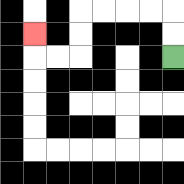{'start': '[7, 2]', 'end': '[1, 1]', 'path_directions': 'U,U,L,L,L,L,D,D,L,L,U', 'path_coordinates': '[[7, 2], [7, 1], [7, 0], [6, 0], [5, 0], [4, 0], [3, 0], [3, 1], [3, 2], [2, 2], [1, 2], [1, 1]]'}